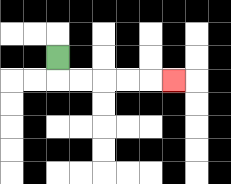{'start': '[2, 2]', 'end': '[7, 3]', 'path_directions': 'D,R,R,R,R,R', 'path_coordinates': '[[2, 2], [2, 3], [3, 3], [4, 3], [5, 3], [6, 3], [7, 3]]'}